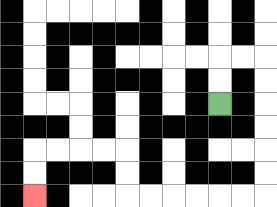{'start': '[9, 4]', 'end': '[1, 8]', 'path_directions': 'U,U,R,R,D,D,D,D,D,D,L,L,L,L,L,L,U,U,L,L,L,L,D,D', 'path_coordinates': '[[9, 4], [9, 3], [9, 2], [10, 2], [11, 2], [11, 3], [11, 4], [11, 5], [11, 6], [11, 7], [11, 8], [10, 8], [9, 8], [8, 8], [7, 8], [6, 8], [5, 8], [5, 7], [5, 6], [4, 6], [3, 6], [2, 6], [1, 6], [1, 7], [1, 8]]'}